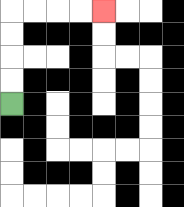{'start': '[0, 4]', 'end': '[4, 0]', 'path_directions': 'U,U,U,U,R,R,R,R', 'path_coordinates': '[[0, 4], [0, 3], [0, 2], [0, 1], [0, 0], [1, 0], [2, 0], [3, 0], [4, 0]]'}